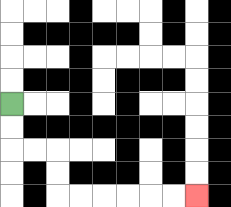{'start': '[0, 4]', 'end': '[8, 8]', 'path_directions': 'D,D,R,R,D,D,R,R,R,R,R,R', 'path_coordinates': '[[0, 4], [0, 5], [0, 6], [1, 6], [2, 6], [2, 7], [2, 8], [3, 8], [4, 8], [5, 8], [6, 8], [7, 8], [8, 8]]'}